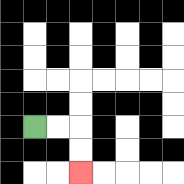{'start': '[1, 5]', 'end': '[3, 7]', 'path_directions': 'R,R,D,D', 'path_coordinates': '[[1, 5], [2, 5], [3, 5], [3, 6], [3, 7]]'}